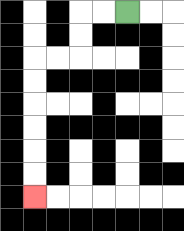{'start': '[5, 0]', 'end': '[1, 8]', 'path_directions': 'L,L,D,D,L,L,D,D,D,D,D,D', 'path_coordinates': '[[5, 0], [4, 0], [3, 0], [3, 1], [3, 2], [2, 2], [1, 2], [1, 3], [1, 4], [1, 5], [1, 6], [1, 7], [1, 8]]'}